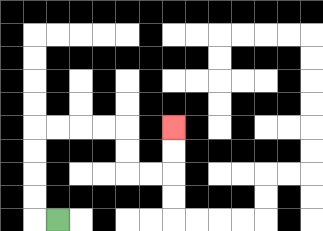{'start': '[2, 9]', 'end': '[7, 5]', 'path_directions': 'L,U,U,U,U,R,R,R,R,D,D,R,R,U,U', 'path_coordinates': '[[2, 9], [1, 9], [1, 8], [1, 7], [1, 6], [1, 5], [2, 5], [3, 5], [4, 5], [5, 5], [5, 6], [5, 7], [6, 7], [7, 7], [7, 6], [7, 5]]'}